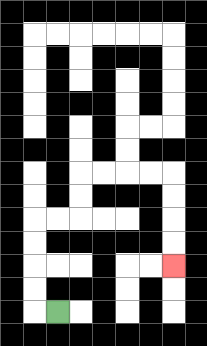{'start': '[2, 13]', 'end': '[7, 11]', 'path_directions': 'L,U,U,U,U,R,R,U,U,R,R,R,R,D,D,D,D', 'path_coordinates': '[[2, 13], [1, 13], [1, 12], [1, 11], [1, 10], [1, 9], [2, 9], [3, 9], [3, 8], [3, 7], [4, 7], [5, 7], [6, 7], [7, 7], [7, 8], [7, 9], [7, 10], [7, 11]]'}